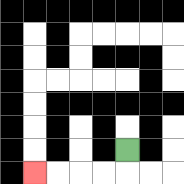{'start': '[5, 6]', 'end': '[1, 7]', 'path_directions': 'D,L,L,L,L', 'path_coordinates': '[[5, 6], [5, 7], [4, 7], [3, 7], [2, 7], [1, 7]]'}